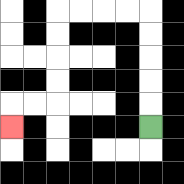{'start': '[6, 5]', 'end': '[0, 5]', 'path_directions': 'U,U,U,U,U,L,L,L,L,D,D,D,D,L,L,D', 'path_coordinates': '[[6, 5], [6, 4], [6, 3], [6, 2], [6, 1], [6, 0], [5, 0], [4, 0], [3, 0], [2, 0], [2, 1], [2, 2], [2, 3], [2, 4], [1, 4], [0, 4], [0, 5]]'}